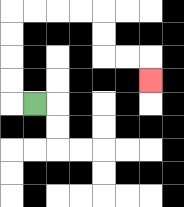{'start': '[1, 4]', 'end': '[6, 3]', 'path_directions': 'L,U,U,U,U,R,R,R,R,D,D,R,R,D', 'path_coordinates': '[[1, 4], [0, 4], [0, 3], [0, 2], [0, 1], [0, 0], [1, 0], [2, 0], [3, 0], [4, 0], [4, 1], [4, 2], [5, 2], [6, 2], [6, 3]]'}